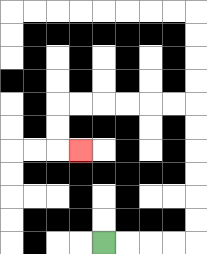{'start': '[4, 10]', 'end': '[3, 6]', 'path_directions': 'R,R,R,R,U,U,U,U,U,U,L,L,L,L,L,L,D,D,R', 'path_coordinates': '[[4, 10], [5, 10], [6, 10], [7, 10], [8, 10], [8, 9], [8, 8], [8, 7], [8, 6], [8, 5], [8, 4], [7, 4], [6, 4], [5, 4], [4, 4], [3, 4], [2, 4], [2, 5], [2, 6], [3, 6]]'}